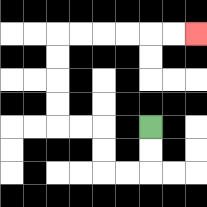{'start': '[6, 5]', 'end': '[8, 1]', 'path_directions': 'D,D,L,L,U,U,L,L,U,U,U,U,R,R,R,R,R,R', 'path_coordinates': '[[6, 5], [6, 6], [6, 7], [5, 7], [4, 7], [4, 6], [4, 5], [3, 5], [2, 5], [2, 4], [2, 3], [2, 2], [2, 1], [3, 1], [4, 1], [5, 1], [6, 1], [7, 1], [8, 1]]'}